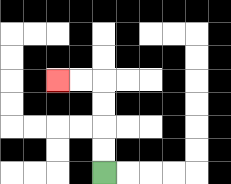{'start': '[4, 7]', 'end': '[2, 3]', 'path_directions': 'U,U,U,U,L,L', 'path_coordinates': '[[4, 7], [4, 6], [4, 5], [4, 4], [4, 3], [3, 3], [2, 3]]'}